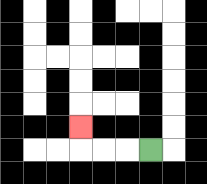{'start': '[6, 6]', 'end': '[3, 5]', 'path_directions': 'L,L,L,U', 'path_coordinates': '[[6, 6], [5, 6], [4, 6], [3, 6], [3, 5]]'}